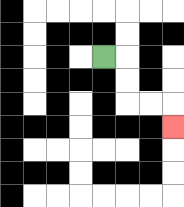{'start': '[4, 2]', 'end': '[7, 5]', 'path_directions': 'R,D,D,R,R,D', 'path_coordinates': '[[4, 2], [5, 2], [5, 3], [5, 4], [6, 4], [7, 4], [7, 5]]'}